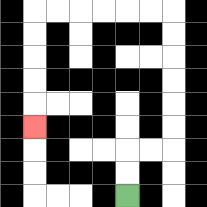{'start': '[5, 8]', 'end': '[1, 5]', 'path_directions': 'U,U,R,R,U,U,U,U,U,U,L,L,L,L,L,L,D,D,D,D,D', 'path_coordinates': '[[5, 8], [5, 7], [5, 6], [6, 6], [7, 6], [7, 5], [7, 4], [7, 3], [7, 2], [7, 1], [7, 0], [6, 0], [5, 0], [4, 0], [3, 0], [2, 0], [1, 0], [1, 1], [1, 2], [1, 3], [1, 4], [1, 5]]'}